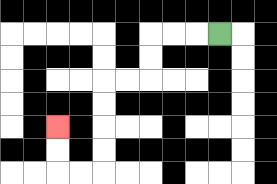{'start': '[9, 1]', 'end': '[2, 5]', 'path_directions': 'L,L,L,D,D,L,L,D,D,D,D,L,L,U,U', 'path_coordinates': '[[9, 1], [8, 1], [7, 1], [6, 1], [6, 2], [6, 3], [5, 3], [4, 3], [4, 4], [4, 5], [4, 6], [4, 7], [3, 7], [2, 7], [2, 6], [2, 5]]'}